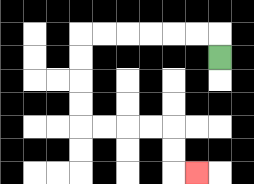{'start': '[9, 2]', 'end': '[8, 7]', 'path_directions': 'U,L,L,L,L,L,L,D,D,D,D,R,R,R,R,D,D,R', 'path_coordinates': '[[9, 2], [9, 1], [8, 1], [7, 1], [6, 1], [5, 1], [4, 1], [3, 1], [3, 2], [3, 3], [3, 4], [3, 5], [4, 5], [5, 5], [6, 5], [7, 5], [7, 6], [7, 7], [8, 7]]'}